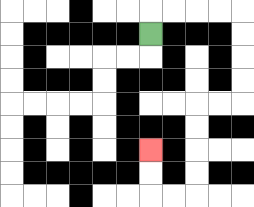{'start': '[6, 1]', 'end': '[6, 6]', 'path_directions': 'U,R,R,R,R,D,D,D,D,L,L,D,D,D,D,L,L,U,U', 'path_coordinates': '[[6, 1], [6, 0], [7, 0], [8, 0], [9, 0], [10, 0], [10, 1], [10, 2], [10, 3], [10, 4], [9, 4], [8, 4], [8, 5], [8, 6], [8, 7], [8, 8], [7, 8], [6, 8], [6, 7], [6, 6]]'}